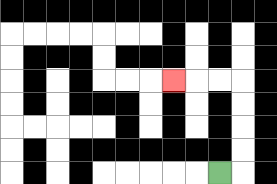{'start': '[9, 7]', 'end': '[7, 3]', 'path_directions': 'R,U,U,U,U,L,L,L', 'path_coordinates': '[[9, 7], [10, 7], [10, 6], [10, 5], [10, 4], [10, 3], [9, 3], [8, 3], [7, 3]]'}